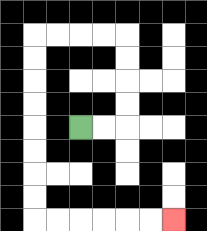{'start': '[3, 5]', 'end': '[7, 9]', 'path_directions': 'R,R,U,U,U,U,L,L,L,L,D,D,D,D,D,D,D,D,R,R,R,R,R,R', 'path_coordinates': '[[3, 5], [4, 5], [5, 5], [5, 4], [5, 3], [5, 2], [5, 1], [4, 1], [3, 1], [2, 1], [1, 1], [1, 2], [1, 3], [1, 4], [1, 5], [1, 6], [1, 7], [1, 8], [1, 9], [2, 9], [3, 9], [4, 9], [5, 9], [6, 9], [7, 9]]'}